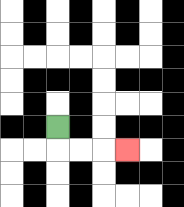{'start': '[2, 5]', 'end': '[5, 6]', 'path_directions': 'D,R,R,R', 'path_coordinates': '[[2, 5], [2, 6], [3, 6], [4, 6], [5, 6]]'}